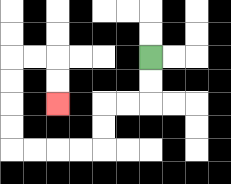{'start': '[6, 2]', 'end': '[2, 4]', 'path_directions': 'D,D,L,L,D,D,L,L,L,L,U,U,U,U,R,R,D,D', 'path_coordinates': '[[6, 2], [6, 3], [6, 4], [5, 4], [4, 4], [4, 5], [4, 6], [3, 6], [2, 6], [1, 6], [0, 6], [0, 5], [0, 4], [0, 3], [0, 2], [1, 2], [2, 2], [2, 3], [2, 4]]'}